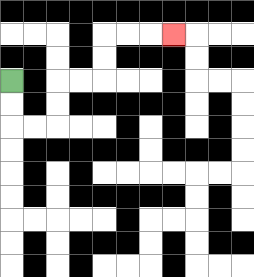{'start': '[0, 3]', 'end': '[7, 1]', 'path_directions': 'D,D,R,R,U,U,R,R,U,U,R,R,R', 'path_coordinates': '[[0, 3], [0, 4], [0, 5], [1, 5], [2, 5], [2, 4], [2, 3], [3, 3], [4, 3], [4, 2], [4, 1], [5, 1], [6, 1], [7, 1]]'}